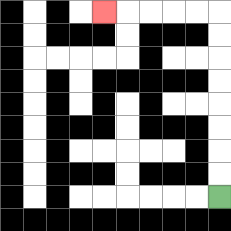{'start': '[9, 8]', 'end': '[4, 0]', 'path_directions': 'U,U,U,U,U,U,U,U,L,L,L,L,L', 'path_coordinates': '[[9, 8], [9, 7], [9, 6], [9, 5], [9, 4], [9, 3], [9, 2], [9, 1], [9, 0], [8, 0], [7, 0], [6, 0], [5, 0], [4, 0]]'}